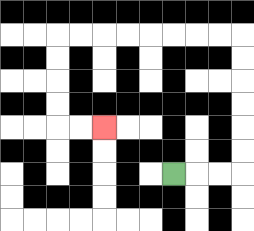{'start': '[7, 7]', 'end': '[4, 5]', 'path_directions': 'R,R,R,U,U,U,U,U,U,L,L,L,L,L,L,L,L,D,D,D,D,R,R', 'path_coordinates': '[[7, 7], [8, 7], [9, 7], [10, 7], [10, 6], [10, 5], [10, 4], [10, 3], [10, 2], [10, 1], [9, 1], [8, 1], [7, 1], [6, 1], [5, 1], [4, 1], [3, 1], [2, 1], [2, 2], [2, 3], [2, 4], [2, 5], [3, 5], [4, 5]]'}